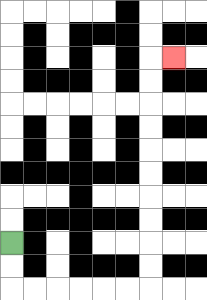{'start': '[0, 10]', 'end': '[7, 2]', 'path_directions': 'D,D,R,R,R,R,R,R,U,U,U,U,U,U,U,U,U,U,R', 'path_coordinates': '[[0, 10], [0, 11], [0, 12], [1, 12], [2, 12], [3, 12], [4, 12], [5, 12], [6, 12], [6, 11], [6, 10], [6, 9], [6, 8], [6, 7], [6, 6], [6, 5], [6, 4], [6, 3], [6, 2], [7, 2]]'}